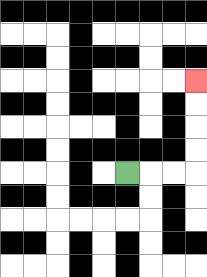{'start': '[5, 7]', 'end': '[8, 3]', 'path_directions': 'R,R,R,U,U,U,U', 'path_coordinates': '[[5, 7], [6, 7], [7, 7], [8, 7], [8, 6], [8, 5], [8, 4], [8, 3]]'}